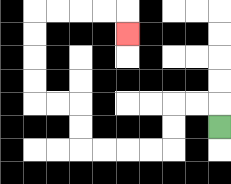{'start': '[9, 5]', 'end': '[5, 1]', 'path_directions': 'U,L,L,D,D,L,L,L,L,U,U,L,L,U,U,U,U,R,R,R,R,D', 'path_coordinates': '[[9, 5], [9, 4], [8, 4], [7, 4], [7, 5], [7, 6], [6, 6], [5, 6], [4, 6], [3, 6], [3, 5], [3, 4], [2, 4], [1, 4], [1, 3], [1, 2], [1, 1], [1, 0], [2, 0], [3, 0], [4, 0], [5, 0], [5, 1]]'}